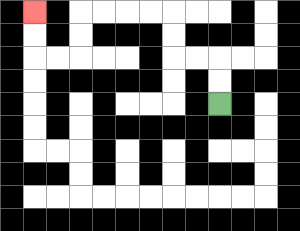{'start': '[9, 4]', 'end': '[1, 0]', 'path_directions': 'U,U,L,L,U,U,L,L,L,L,D,D,L,L,U,U', 'path_coordinates': '[[9, 4], [9, 3], [9, 2], [8, 2], [7, 2], [7, 1], [7, 0], [6, 0], [5, 0], [4, 0], [3, 0], [3, 1], [3, 2], [2, 2], [1, 2], [1, 1], [1, 0]]'}